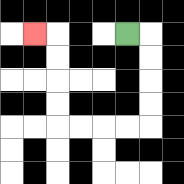{'start': '[5, 1]', 'end': '[1, 1]', 'path_directions': 'R,D,D,D,D,L,L,L,L,U,U,U,U,L', 'path_coordinates': '[[5, 1], [6, 1], [6, 2], [6, 3], [6, 4], [6, 5], [5, 5], [4, 5], [3, 5], [2, 5], [2, 4], [2, 3], [2, 2], [2, 1], [1, 1]]'}